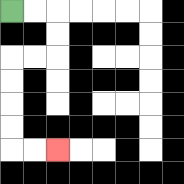{'start': '[0, 0]', 'end': '[2, 6]', 'path_directions': 'R,R,D,D,L,L,D,D,D,D,R,R', 'path_coordinates': '[[0, 0], [1, 0], [2, 0], [2, 1], [2, 2], [1, 2], [0, 2], [0, 3], [0, 4], [0, 5], [0, 6], [1, 6], [2, 6]]'}